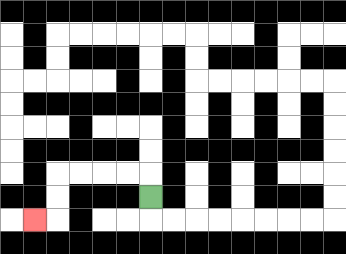{'start': '[6, 8]', 'end': '[1, 9]', 'path_directions': 'U,L,L,L,L,D,D,L', 'path_coordinates': '[[6, 8], [6, 7], [5, 7], [4, 7], [3, 7], [2, 7], [2, 8], [2, 9], [1, 9]]'}